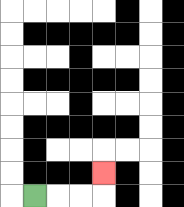{'start': '[1, 8]', 'end': '[4, 7]', 'path_directions': 'R,R,R,U', 'path_coordinates': '[[1, 8], [2, 8], [3, 8], [4, 8], [4, 7]]'}